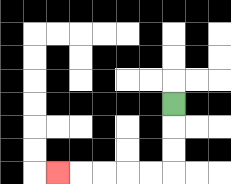{'start': '[7, 4]', 'end': '[2, 7]', 'path_directions': 'D,D,D,L,L,L,L,L', 'path_coordinates': '[[7, 4], [7, 5], [7, 6], [7, 7], [6, 7], [5, 7], [4, 7], [3, 7], [2, 7]]'}